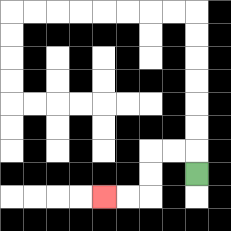{'start': '[8, 7]', 'end': '[4, 8]', 'path_directions': 'U,L,L,D,D,L,L', 'path_coordinates': '[[8, 7], [8, 6], [7, 6], [6, 6], [6, 7], [6, 8], [5, 8], [4, 8]]'}